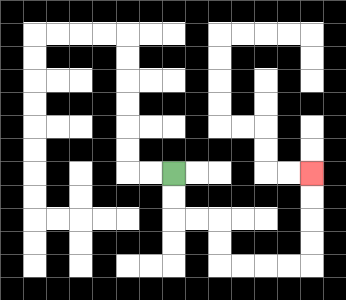{'start': '[7, 7]', 'end': '[13, 7]', 'path_directions': 'D,D,R,R,D,D,R,R,R,R,U,U,U,U', 'path_coordinates': '[[7, 7], [7, 8], [7, 9], [8, 9], [9, 9], [9, 10], [9, 11], [10, 11], [11, 11], [12, 11], [13, 11], [13, 10], [13, 9], [13, 8], [13, 7]]'}